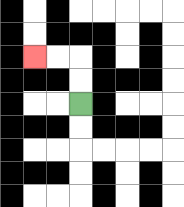{'start': '[3, 4]', 'end': '[1, 2]', 'path_directions': 'U,U,L,L', 'path_coordinates': '[[3, 4], [3, 3], [3, 2], [2, 2], [1, 2]]'}